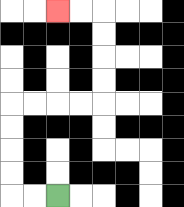{'start': '[2, 8]', 'end': '[2, 0]', 'path_directions': 'L,L,U,U,U,U,R,R,R,R,U,U,U,U,L,L', 'path_coordinates': '[[2, 8], [1, 8], [0, 8], [0, 7], [0, 6], [0, 5], [0, 4], [1, 4], [2, 4], [3, 4], [4, 4], [4, 3], [4, 2], [4, 1], [4, 0], [3, 0], [2, 0]]'}